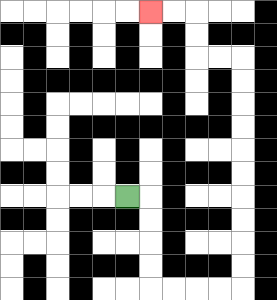{'start': '[5, 8]', 'end': '[6, 0]', 'path_directions': 'R,D,D,D,D,R,R,R,R,U,U,U,U,U,U,U,U,U,U,L,L,U,U,L,L', 'path_coordinates': '[[5, 8], [6, 8], [6, 9], [6, 10], [6, 11], [6, 12], [7, 12], [8, 12], [9, 12], [10, 12], [10, 11], [10, 10], [10, 9], [10, 8], [10, 7], [10, 6], [10, 5], [10, 4], [10, 3], [10, 2], [9, 2], [8, 2], [8, 1], [8, 0], [7, 0], [6, 0]]'}